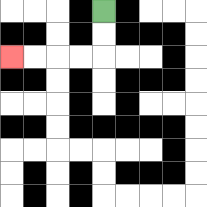{'start': '[4, 0]', 'end': '[0, 2]', 'path_directions': 'D,D,L,L,L,L', 'path_coordinates': '[[4, 0], [4, 1], [4, 2], [3, 2], [2, 2], [1, 2], [0, 2]]'}